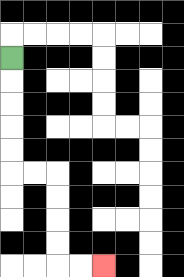{'start': '[0, 2]', 'end': '[4, 11]', 'path_directions': 'D,D,D,D,D,R,R,D,D,D,D,R,R', 'path_coordinates': '[[0, 2], [0, 3], [0, 4], [0, 5], [0, 6], [0, 7], [1, 7], [2, 7], [2, 8], [2, 9], [2, 10], [2, 11], [3, 11], [4, 11]]'}